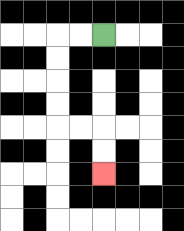{'start': '[4, 1]', 'end': '[4, 7]', 'path_directions': 'L,L,D,D,D,D,R,R,D,D', 'path_coordinates': '[[4, 1], [3, 1], [2, 1], [2, 2], [2, 3], [2, 4], [2, 5], [3, 5], [4, 5], [4, 6], [4, 7]]'}